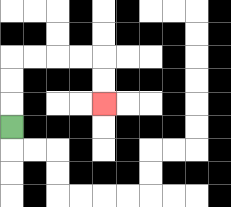{'start': '[0, 5]', 'end': '[4, 4]', 'path_directions': 'U,U,U,R,R,R,R,D,D', 'path_coordinates': '[[0, 5], [0, 4], [0, 3], [0, 2], [1, 2], [2, 2], [3, 2], [4, 2], [4, 3], [4, 4]]'}